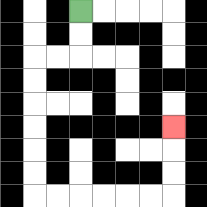{'start': '[3, 0]', 'end': '[7, 5]', 'path_directions': 'D,D,L,L,D,D,D,D,D,D,R,R,R,R,R,R,U,U,U', 'path_coordinates': '[[3, 0], [3, 1], [3, 2], [2, 2], [1, 2], [1, 3], [1, 4], [1, 5], [1, 6], [1, 7], [1, 8], [2, 8], [3, 8], [4, 8], [5, 8], [6, 8], [7, 8], [7, 7], [7, 6], [7, 5]]'}